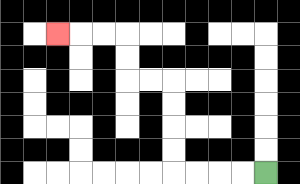{'start': '[11, 7]', 'end': '[2, 1]', 'path_directions': 'L,L,L,L,U,U,U,U,L,L,U,U,L,L,L', 'path_coordinates': '[[11, 7], [10, 7], [9, 7], [8, 7], [7, 7], [7, 6], [7, 5], [7, 4], [7, 3], [6, 3], [5, 3], [5, 2], [5, 1], [4, 1], [3, 1], [2, 1]]'}